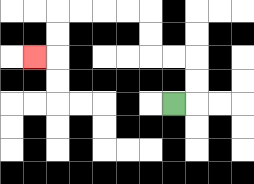{'start': '[7, 4]', 'end': '[1, 2]', 'path_directions': 'R,U,U,L,L,U,U,L,L,L,L,D,D,L', 'path_coordinates': '[[7, 4], [8, 4], [8, 3], [8, 2], [7, 2], [6, 2], [6, 1], [6, 0], [5, 0], [4, 0], [3, 0], [2, 0], [2, 1], [2, 2], [1, 2]]'}